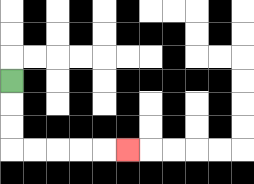{'start': '[0, 3]', 'end': '[5, 6]', 'path_directions': 'D,D,D,R,R,R,R,R', 'path_coordinates': '[[0, 3], [0, 4], [0, 5], [0, 6], [1, 6], [2, 6], [3, 6], [4, 6], [5, 6]]'}